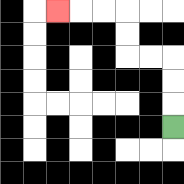{'start': '[7, 5]', 'end': '[2, 0]', 'path_directions': 'U,U,U,L,L,U,U,L,L,L', 'path_coordinates': '[[7, 5], [7, 4], [7, 3], [7, 2], [6, 2], [5, 2], [5, 1], [5, 0], [4, 0], [3, 0], [2, 0]]'}